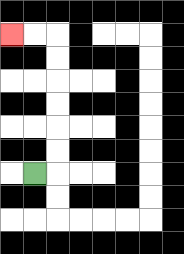{'start': '[1, 7]', 'end': '[0, 1]', 'path_directions': 'R,U,U,U,U,U,U,L,L', 'path_coordinates': '[[1, 7], [2, 7], [2, 6], [2, 5], [2, 4], [2, 3], [2, 2], [2, 1], [1, 1], [0, 1]]'}